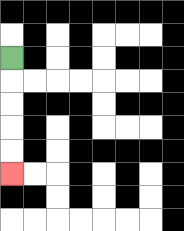{'start': '[0, 2]', 'end': '[0, 7]', 'path_directions': 'D,D,D,D,D', 'path_coordinates': '[[0, 2], [0, 3], [0, 4], [0, 5], [0, 6], [0, 7]]'}